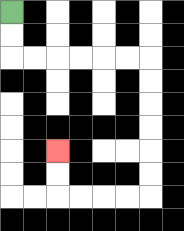{'start': '[0, 0]', 'end': '[2, 6]', 'path_directions': 'D,D,R,R,R,R,R,R,D,D,D,D,D,D,L,L,L,L,U,U', 'path_coordinates': '[[0, 0], [0, 1], [0, 2], [1, 2], [2, 2], [3, 2], [4, 2], [5, 2], [6, 2], [6, 3], [6, 4], [6, 5], [6, 6], [6, 7], [6, 8], [5, 8], [4, 8], [3, 8], [2, 8], [2, 7], [2, 6]]'}